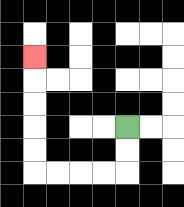{'start': '[5, 5]', 'end': '[1, 2]', 'path_directions': 'D,D,L,L,L,L,U,U,U,U,U', 'path_coordinates': '[[5, 5], [5, 6], [5, 7], [4, 7], [3, 7], [2, 7], [1, 7], [1, 6], [1, 5], [1, 4], [1, 3], [1, 2]]'}